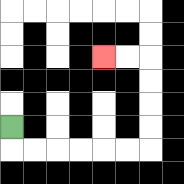{'start': '[0, 5]', 'end': '[4, 2]', 'path_directions': 'D,R,R,R,R,R,R,U,U,U,U,L,L', 'path_coordinates': '[[0, 5], [0, 6], [1, 6], [2, 6], [3, 6], [4, 6], [5, 6], [6, 6], [6, 5], [6, 4], [6, 3], [6, 2], [5, 2], [4, 2]]'}